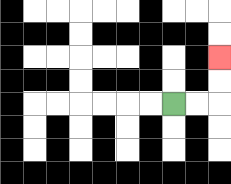{'start': '[7, 4]', 'end': '[9, 2]', 'path_directions': 'R,R,U,U', 'path_coordinates': '[[7, 4], [8, 4], [9, 4], [9, 3], [9, 2]]'}